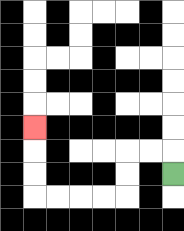{'start': '[7, 7]', 'end': '[1, 5]', 'path_directions': 'U,L,L,D,D,L,L,L,L,U,U,U', 'path_coordinates': '[[7, 7], [7, 6], [6, 6], [5, 6], [5, 7], [5, 8], [4, 8], [3, 8], [2, 8], [1, 8], [1, 7], [1, 6], [1, 5]]'}